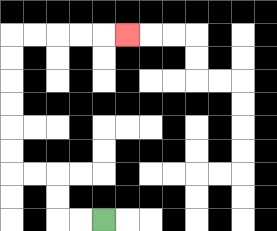{'start': '[4, 9]', 'end': '[5, 1]', 'path_directions': 'L,L,U,U,L,L,U,U,U,U,U,U,R,R,R,R,R', 'path_coordinates': '[[4, 9], [3, 9], [2, 9], [2, 8], [2, 7], [1, 7], [0, 7], [0, 6], [0, 5], [0, 4], [0, 3], [0, 2], [0, 1], [1, 1], [2, 1], [3, 1], [4, 1], [5, 1]]'}